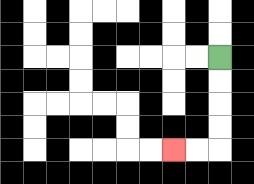{'start': '[9, 2]', 'end': '[7, 6]', 'path_directions': 'D,D,D,D,L,L', 'path_coordinates': '[[9, 2], [9, 3], [9, 4], [9, 5], [9, 6], [8, 6], [7, 6]]'}